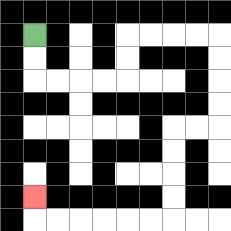{'start': '[1, 1]', 'end': '[1, 8]', 'path_directions': 'D,D,R,R,R,R,U,U,R,R,R,R,D,D,D,D,L,L,D,D,D,D,L,L,L,L,L,L,U', 'path_coordinates': '[[1, 1], [1, 2], [1, 3], [2, 3], [3, 3], [4, 3], [5, 3], [5, 2], [5, 1], [6, 1], [7, 1], [8, 1], [9, 1], [9, 2], [9, 3], [9, 4], [9, 5], [8, 5], [7, 5], [7, 6], [7, 7], [7, 8], [7, 9], [6, 9], [5, 9], [4, 9], [3, 9], [2, 9], [1, 9], [1, 8]]'}